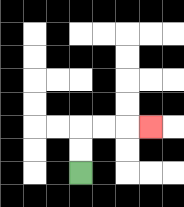{'start': '[3, 7]', 'end': '[6, 5]', 'path_directions': 'U,U,R,R,R', 'path_coordinates': '[[3, 7], [3, 6], [3, 5], [4, 5], [5, 5], [6, 5]]'}